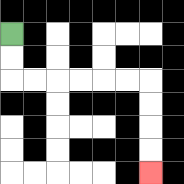{'start': '[0, 1]', 'end': '[6, 7]', 'path_directions': 'D,D,R,R,R,R,R,R,D,D,D,D', 'path_coordinates': '[[0, 1], [0, 2], [0, 3], [1, 3], [2, 3], [3, 3], [4, 3], [5, 3], [6, 3], [6, 4], [6, 5], [6, 6], [6, 7]]'}